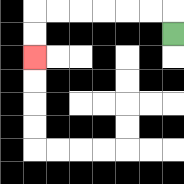{'start': '[7, 1]', 'end': '[1, 2]', 'path_directions': 'U,L,L,L,L,L,L,D,D', 'path_coordinates': '[[7, 1], [7, 0], [6, 0], [5, 0], [4, 0], [3, 0], [2, 0], [1, 0], [1, 1], [1, 2]]'}